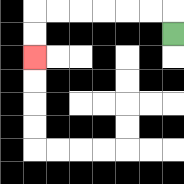{'start': '[7, 1]', 'end': '[1, 2]', 'path_directions': 'U,L,L,L,L,L,L,D,D', 'path_coordinates': '[[7, 1], [7, 0], [6, 0], [5, 0], [4, 0], [3, 0], [2, 0], [1, 0], [1, 1], [1, 2]]'}